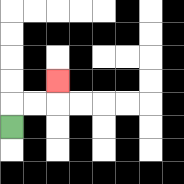{'start': '[0, 5]', 'end': '[2, 3]', 'path_directions': 'U,R,R,U', 'path_coordinates': '[[0, 5], [0, 4], [1, 4], [2, 4], [2, 3]]'}